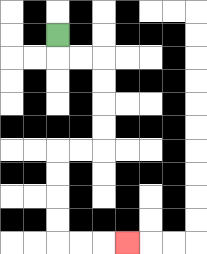{'start': '[2, 1]', 'end': '[5, 10]', 'path_directions': 'D,R,R,D,D,D,D,L,L,D,D,D,D,R,R,R', 'path_coordinates': '[[2, 1], [2, 2], [3, 2], [4, 2], [4, 3], [4, 4], [4, 5], [4, 6], [3, 6], [2, 6], [2, 7], [2, 8], [2, 9], [2, 10], [3, 10], [4, 10], [5, 10]]'}